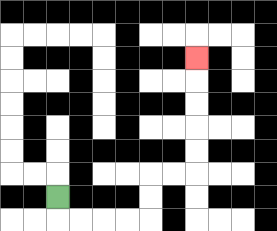{'start': '[2, 8]', 'end': '[8, 2]', 'path_directions': 'D,R,R,R,R,U,U,R,R,U,U,U,U,U', 'path_coordinates': '[[2, 8], [2, 9], [3, 9], [4, 9], [5, 9], [6, 9], [6, 8], [6, 7], [7, 7], [8, 7], [8, 6], [8, 5], [8, 4], [8, 3], [8, 2]]'}